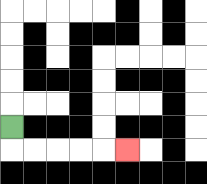{'start': '[0, 5]', 'end': '[5, 6]', 'path_directions': 'D,R,R,R,R,R', 'path_coordinates': '[[0, 5], [0, 6], [1, 6], [2, 6], [3, 6], [4, 6], [5, 6]]'}